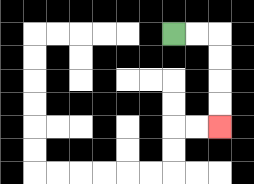{'start': '[7, 1]', 'end': '[9, 5]', 'path_directions': 'R,R,D,D,D,D', 'path_coordinates': '[[7, 1], [8, 1], [9, 1], [9, 2], [9, 3], [9, 4], [9, 5]]'}